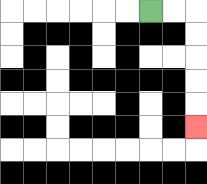{'start': '[6, 0]', 'end': '[8, 5]', 'path_directions': 'R,R,D,D,D,D,D', 'path_coordinates': '[[6, 0], [7, 0], [8, 0], [8, 1], [8, 2], [8, 3], [8, 4], [8, 5]]'}